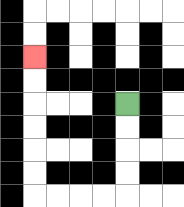{'start': '[5, 4]', 'end': '[1, 2]', 'path_directions': 'D,D,D,D,L,L,L,L,U,U,U,U,U,U', 'path_coordinates': '[[5, 4], [5, 5], [5, 6], [5, 7], [5, 8], [4, 8], [3, 8], [2, 8], [1, 8], [1, 7], [1, 6], [1, 5], [1, 4], [1, 3], [1, 2]]'}